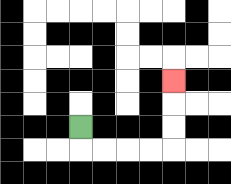{'start': '[3, 5]', 'end': '[7, 3]', 'path_directions': 'D,R,R,R,R,U,U,U', 'path_coordinates': '[[3, 5], [3, 6], [4, 6], [5, 6], [6, 6], [7, 6], [7, 5], [7, 4], [7, 3]]'}